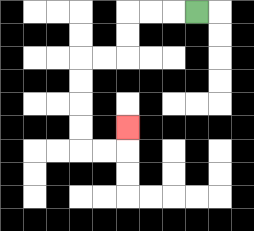{'start': '[8, 0]', 'end': '[5, 5]', 'path_directions': 'L,L,L,D,D,L,L,D,D,D,D,R,R,U', 'path_coordinates': '[[8, 0], [7, 0], [6, 0], [5, 0], [5, 1], [5, 2], [4, 2], [3, 2], [3, 3], [3, 4], [3, 5], [3, 6], [4, 6], [5, 6], [5, 5]]'}